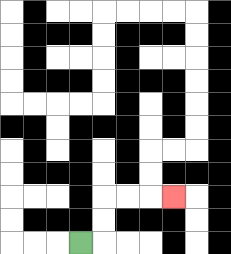{'start': '[3, 10]', 'end': '[7, 8]', 'path_directions': 'R,U,U,R,R,R', 'path_coordinates': '[[3, 10], [4, 10], [4, 9], [4, 8], [5, 8], [6, 8], [7, 8]]'}